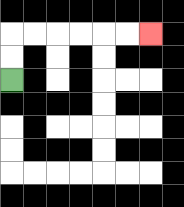{'start': '[0, 3]', 'end': '[6, 1]', 'path_directions': 'U,U,R,R,R,R,R,R', 'path_coordinates': '[[0, 3], [0, 2], [0, 1], [1, 1], [2, 1], [3, 1], [4, 1], [5, 1], [6, 1]]'}